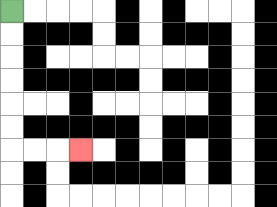{'start': '[0, 0]', 'end': '[3, 6]', 'path_directions': 'D,D,D,D,D,D,R,R,R', 'path_coordinates': '[[0, 0], [0, 1], [0, 2], [0, 3], [0, 4], [0, 5], [0, 6], [1, 6], [2, 6], [3, 6]]'}